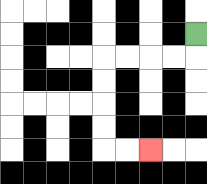{'start': '[8, 1]', 'end': '[6, 6]', 'path_directions': 'D,L,L,L,L,D,D,D,D,R,R', 'path_coordinates': '[[8, 1], [8, 2], [7, 2], [6, 2], [5, 2], [4, 2], [4, 3], [4, 4], [4, 5], [4, 6], [5, 6], [6, 6]]'}